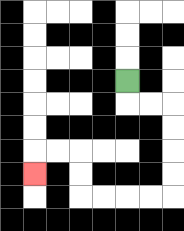{'start': '[5, 3]', 'end': '[1, 7]', 'path_directions': 'D,R,R,D,D,D,D,L,L,L,L,U,U,L,L,D', 'path_coordinates': '[[5, 3], [5, 4], [6, 4], [7, 4], [7, 5], [7, 6], [7, 7], [7, 8], [6, 8], [5, 8], [4, 8], [3, 8], [3, 7], [3, 6], [2, 6], [1, 6], [1, 7]]'}